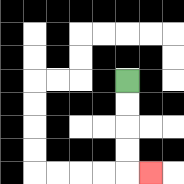{'start': '[5, 3]', 'end': '[6, 7]', 'path_directions': 'D,D,D,D,R', 'path_coordinates': '[[5, 3], [5, 4], [5, 5], [5, 6], [5, 7], [6, 7]]'}